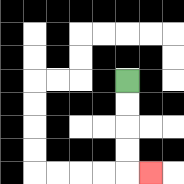{'start': '[5, 3]', 'end': '[6, 7]', 'path_directions': 'D,D,D,D,R', 'path_coordinates': '[[5, 3], [5, 4], [5, 5], [5, 6], [5, 7], [6, 7]]'}